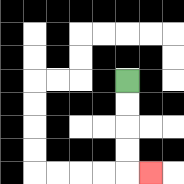{'start': '[5, 3]', 'end': '[6, 7]', 'path_directions': 'D,D,D,D,R', 'path_coordinates': '[[5, 3], [5, 4], [5, 5], [5, 6], [5, 7], [6, 7]]'}